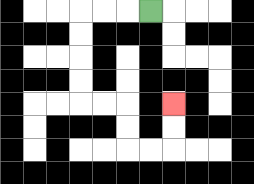{'start': '[6, 0]', 'end': '[7, 4]', 'path_directions': 'L,L,L,D,D,D,D,R,R,D,D,R,R,U,U', 'path_coordinates': '[[6, 0], [5, 0], [4, 0], [3, 0], [3, 1], [3, 2], [3, 3], [3, 4], [4, 4], [5, 4], [5, 5], [5, 6], [6, 6], [7, 6], [7, 5], [7, 4]]'}